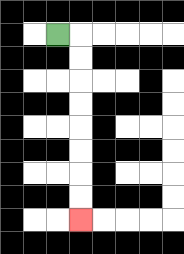{'start': '[2, 1]', 'end': '[3, 9]', 'path_directions': 'R,D,D,D,D,D,D,D,D', 'path_coordinates': '[[2, 1], [3, 1], [3, 2], [3, 3], [3, 4], [3, 5], [3, 6], [3, 7], [3, 8], [3, 9]]'}